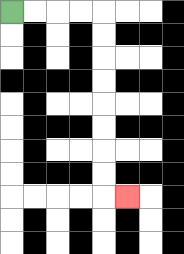{'start': '[0, 0]', 'end': '[5, 8]', 'path_directions': 'R,R,R,R,D,D,D,D,D,D,D,D,R', 'path_coordinates': '[[0, 0], [1, 0], [2, 0], [3, 0], [4, 0], [4, 1], [4, 2], [4, 3], [4, 4], [4, 5], [4, 6], [4, 7], [4, 8], [5, 8]]'}